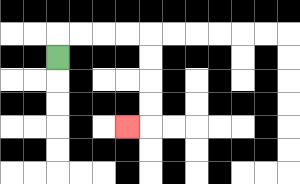{'start': '[2, 2]', 'end': '[5, 5]', 'path_directions': 'U,R,R,R,R,D,D,D,D,L', 'path_coordinates': '[[2, 2], [2, 1], [3, 1], [4, 1], [5, 1], [6, 1], [6, 2], [6, 3], [6, 4], [6, 5], [5, 5]]'}